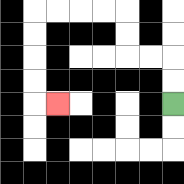{'start': '[7, 4]', 'end': '[2, 4]', 'path_directions': 'U,U,L,L,U,U,L,L,L,L,D,D,D,D,R', 'path_coordinates': '[[7, 4], [7, 3], [7, 2], [6, 2], [5, 2], [5, 1], [5, 0], [4, 0], [3, 0], [2, 0], [1, 0], [1, 1], [1, 2], [1, 3], [1, 4], [2, 4]]'}